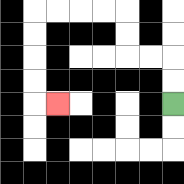{'start': '[7, 4]', 'end': '[2, 4]', 'path_directions': 'U,U,L,L,U,U,L,L,L,L,D,D,D,D,R', 'path_coordinates': '[[7, 4], [7, 3], [7, 2], [6, 2], [5, 2], [5, 1], [5, 0], [4, 0], [3, 0], [2, 0], [1, 0], [1, 1], [1, 2], [1, 3], [1, 4], [2, 4]]'}